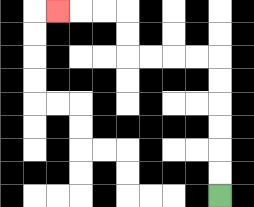{'start': '[9, 8]', 'end': '[2, 0]', 'path_directions': 'U,U,U,U,U,U,L,L,L,L,U,U,L,L,L', 'path_coordinates': '[[9, 8], [9, 7], [9, 6], [9, 5], [9, 4], [9, 3], [9, 2], [8, 2], [7, 2], [6, 2], [5, 2], [5, 1], [5, 0], [4, 0], [3, 0], [2, 0]]'}